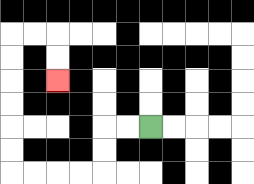{'start': '[6, 5]', 'end': '[2, 3]', 'path_directions': 'L,L,D,D,L,L,L,L,U,U,U,U,U,U,R,R,D,D', 'path_coordinates': '[[6, 5], [5, 5], [4, 5], [4, 6], [4, 7], [3, 7], [2, 7], [1, 7], [0, 7], [0, 6], [0, 5], [0, 4], [0, 3], [0, 2], [0, 1], [1, 1], [2, 1], [2, 2], [2, 3]]'}